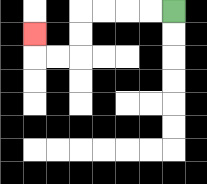{'start': '[7, 0]', 'end': '[1, 1]', 'path_directions': 'L,L,L,L,D,D,L,L,U', 'path_coordinates': '[[7, 0], [6, 0], [5, 0], [4, 0], [3, 0], [3, 1], [3, 2], [2, 2], [1, 2], [1, 1]]'}